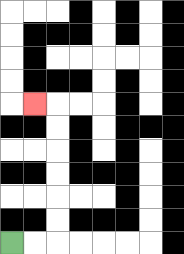{'start': '[0, 10]', 'end': '[1, 4]', 'path_directions': 'R,R,U,U,U,U,U,U,L', 'path_coordinates': '[[0, 10], [1, 10], [2, 10], [2, 9], [2, 8], [2, 7], [2, 6], [2, 5], [2, 4], [1, 4]]'}